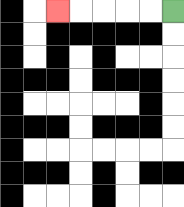{'start': '[7, 0]', 'end': '[2, 0]', 'path_directions': 'L,L,L,L,L', 'path_coordinates': '[[7, 0], [6, 0], [5, 0], [4, 0], [3, 0], [2, 0]]'}